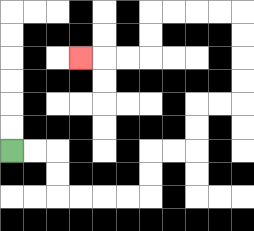{'start': '[0, 6]', 'end': '[3, 2]', 'path_directions': 'R,R,D,D,R,R,R,R,U,U,R,R,U,U,R,R,U,U,U,U,L,L,L,L,D,D,L,L,L', 'path_coordinates': '[[0, 6], [1, 6], [2, 6], [2, 7], [2, 8], [3, 8], [4, 8], [5, 8], [6, 8], [6, 7], [6, 6], [7, 6], [8, 6], [8, 5], [8, 4], [9, 4], [10, 4], [10, 3], [10, 2], [10, 1], [10, 0], [9, 0], [8, 0], [7, 0], [6, 0], [6, 1], [6, 2], [5, 2], [4, 2], [3, 2]]'}